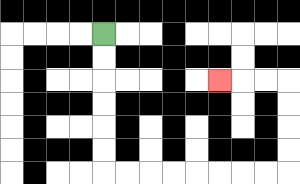{'start': '[4, 1]', 'end': '[9, 3]', 'path_directions': 'D,D,D,D,D,D,R,R,R,R,R,R,R,R,U,U,U,U,L,L,L', 'path_coordinates': '[[4, 1], [4, 2], [4, 3], [4, 4], [4, 5], [4, 6], [4, 7], [5, 7], [6, 7], [7, 7], [8, 7], [9, 7], [10, 7], [11, 7], [12, 7], [12, 6], [12, 5], [12, 4], [12, 3], [11, 3], [10, 3], [9, 3]]'}